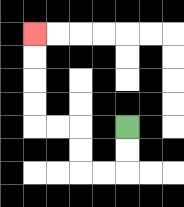{'start': '[5, 5]', 'end': '[1, 1]', 'path_directions': 'D,D,L,L,U,U,L,L,U,U,U,U', 'path_coordinates': '[[5, 5], [5, 6], [5, 7], [4, 7], [3, 7], [3, 6], [3, 5], [2, 5], [1, 5], [1, 4], [1, 3], [1, 2], [1, 1]]'}